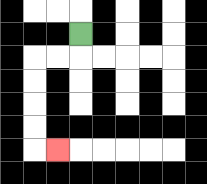{'start': '[3, 1]', 'end': '[2, 6]', 'path_directions': 'D,L,L,D,D,D,D,R', 'path_coordinates': '[[3, 1], [3, 2], [2, 2], [1, 2], [1, 3], [1, 4], [1, 5], [1, 6], [2, 6]]'}